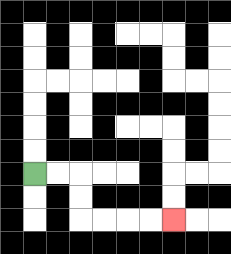{'start': '[1, 7]', 'end': '[7, 9]', 'path_directions': 'R,R,D,D,R,R,R,R', 'path_coordinates': '[[1, 7], [2, 7], [3, 7], [3, 8], [3, 9], [4, 9], [5, 9], [6, 9], [7, 9]]'}